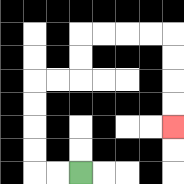{'start': '[3, 7]', 'end': '[7, 5]', 'path_directions': 'L,L,U,U,U,U,R,R,U,U,R,R,R,R,D,D,D,D', 'path_coordinates': '[[3, 7], [2, 7], [1, 7], [1, 6], [1, 5], [1, 4], [1, 3], [2, 3], [3, 3], [3, 2], [3, 1], [4, 1], [5, 1], [6, 1], [7, 1], [7, 2], [7, 3], [7, 4], [7, 5]]'}